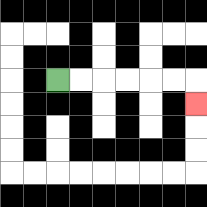{'start': '[2, 3]', 'end': '[8, 4]', 'path_directions': 'R,R,R,R,R,R,D', 'path_coordinates': '[[2, 3], [3, 3], [4, 3], [5, 3], [6, 3], [7, 3], [8, 3], [8, 4]]'}